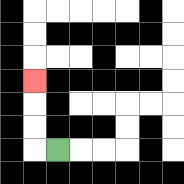{'start': '[2, 6]', 'end': '[1, 3]', 'path_directions': 'L,U,U,U', 'path_coordinates': '[[2, 6], [1, 6], [1, 5], [1, 4], [1, 3]]'}